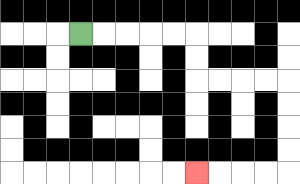{'start': '[3, 1]', 'end': '[8, 7]', 'path_directions': 'R,R,R,R,R,D,D,R,R,R,R,D,D,D,D,L,L,L,L', 'path_coordinates': '[[3, 1], [4, 1], [5, 1], [6, 1], [7, 1], [8, 1], [8, 2], [8, 3], [9, 3], [10, 3], [11, 3], [12, 3], [12, 4], [12, 5], [12, 6], [12, 7], [11, 7], [10, 7], [9, 7], [8, 7]]'}